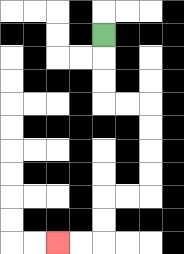{'start': '[4, 1]', 'end': '[2, 10]', 'path_directions': 'D,D,D,R,R,D,D,D,D,L,L,D,D,L,L', 'path_coordinates': '[[4, 1], [4, 2], [4, 3], [4, 4], [5, 4], [6, 4], [6, 5], [6, 6], [6, 7], [6, 8], [5, 8], [4, 8], [4, 9], [4, 10], [3, 10], [2, 10]]'}